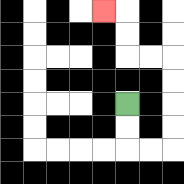{'start': '[5, 4]', 'end': '[4, 0]', 'path_directions': 'D,D,R,R,U,U,U,U,L,L,U,U,L', 'path_coordinates': '[[5, 4], [5, 5], [5, 6], [6, 6], [7, 6], [7, 5], [7, 4], [7, 3], [7, 2], [6, 2], [5, 2], [5, 1], [5, 0], [4, 0]]'}